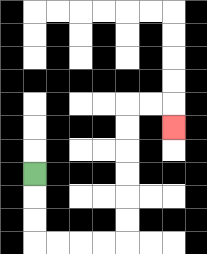{'start': '[1, 7]', 'end': '[7, 5]', 'path_directions': 'D,D,D,R,R,R,R,U,U,U,U,U,U,R,R,D', 'path_coordinates': '[[1, 7], [1, 8], [1, 9], [1, 10], [2, 10], [3, 10], [4, 10], [5, 10], [5, 9], [5, 8], [5, 7], [5, 6], [5, 5], [5, 4], [6, 4], [7, 4], [7, 5]]'}